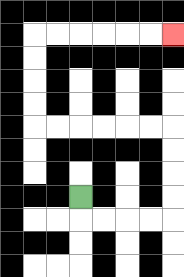{'start': '[3, 8]', 'end': '[7, 1]', 'path_directions': 'D,R,R,R,R,U,U,U,U,L,L,L,L,L,L,U,U,U,U,R,R,R,R,R,R', 'path_coordinates': '[[3, 8], [3, 9], [4, 9], [5, 9], [6, 9], [7, 9], [7, 8], [7, 7], [7, 6], [7, 5], [6, 5], [5, 5], [4, 5], [3, 5], [2, 5], [1, 5], [1, 4], [1, 3], [1, 2], [1, 1], [2, 1], [3, 1], [4, 1], [5, 1], [6, 1], [7, 1]]'}